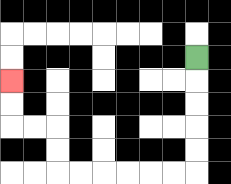{'start': '[8, 2]', 'end': '[0, 3]', 'path_directions': 'D,D,D,D,D,L,L,L,L,L,L,U,U,L,L,U,U', 'path_coordinates': '[[8, 2], [8, 3], [8, 4], [8, 5], [8, 6], [8, 7], [7, 7], [6, 7], [5, 7], [4, 7], [3, 7], [2, 7], [2, 6], [2, 5], [1, 5], [0, 5], [0, 4], [0, 3]]'}